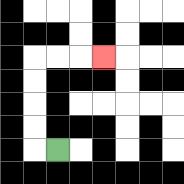{'start': '[2, 6]', 'end': '[4, 2]', 'path_directions': 'L,U,U,U,U,R,R,R', 'path_coordinates': '[[2, 6], [1, 6], [1, 5], [1, 4], [1, 3], [1, 2], [2, 2], [3, 2], [4, 2]]'}